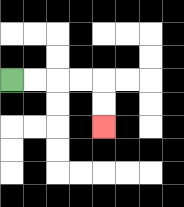{'start': '[0, 3]', 'end': '[4, 5]', 'path_directions': 'R,R,R,R,D,D', 'path_coordinates': '[[0, 3], [1, 3], [2, 3], [3, 3], [4, 3], [4, 4], [4, 5]]'}